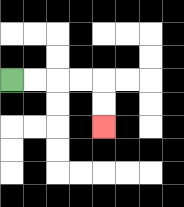{'start': '[0, 3]', 'end': '[4, 5]', 'path_directions': 'R,R,R,R,D,D', 'path_coordinates': '[[0, 3], [1, 3], [2, 3], [3, 3], [4, 3], [4, 4], [4, 5]]'}